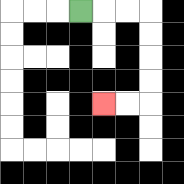{'start': '[3, 0]', 'end': '[4, 4]', 'path_directions': 'R,R,R,D,D,D,D,L,L', 'path_coordinates': '[[3, 0], [4, 0], [5, 0], [6, 0], [6, 1], [6, 2], [6, 3], [6, 4], [5, 4], [4, 4]]'}